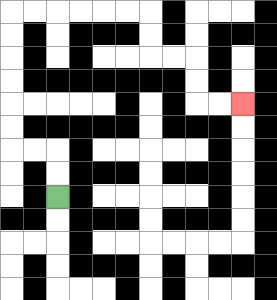{'start': '[2, 8]', 'end': '[10, 4]', 'path_directions': 'U,U,L,L,U,U,U,U,U,U,R,R,R,R,R,R,D,D,R,R,D,D,R,R', 'path_coordinates': '[[2, 8], [2, 7], [2, 6], [1, 6], [0, 6], [0, 5], [0, 4], [0, 3], [0, 2], [0, 1], [0, 0], [1, 0], [2, 0], [3, 0], [4, 0], [5, 0], [6, 0], [6, 1], [6, 2], [7, 2], [8, 2], [8, 3], [8, 4], [9, 4], [10, 4]]'}